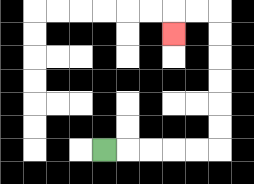{'start': '[4, 6]', 'end': '[7, 1]', 'path_directions': 'R,R,R,R,R,U,U,U,U,U,U,L,L,D', 'path_coordinates': '[[4, 6], [5, 6], [6, 6], [7, 6], [8, 6], [9, 6], [9, 5], [9, 4], [9, 3], [9, 2], [9, 1], [9, 0], [8, 0], [7, 0], [7, 1]]'}